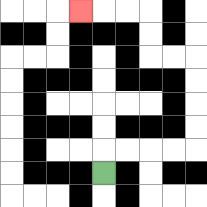{'start': '[4, 7]', 'end': '[3, 0]', 'path_directions': 'U,R,R,R,R,U,U,U,U,L,L,U,U,L,L,L', 'path_coordinates': '[[4, 7], [4, 6], [5, 6], [6, 6], [7, 6], [8, 6], [8, 5], [8, 4], [8, 3], [8, 2], [7, 2], [6, 2], [6, 1], [6, 0], [5, 0], [4, 0], [3, 0]]'}